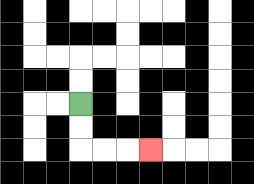{'start': '[3, 4]', 'end': '[6, 6]', 'path_directions': 'D,D,R,R,R', 'path_coordinates': '[[3, 4], [3, 5], [3, 6], [4, 6], [5, 6], [6, 6]]'}